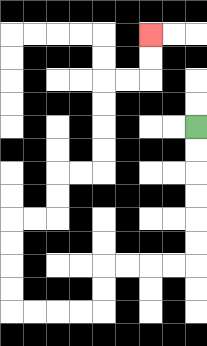{'start': '[8, 5]', 'end': '[6, 1]', 'path_directions': 'D,D,D,D,D,D,L,L,L,L,D,D,L,L,L,L,U,U,U,U,R,R,U,U,R,R,U,U,U,U,R,R,U,U', 'path_coordinates': '[[8, 5], [8, 6], [8, 7], [8, 8], [8, 9], [8, 10], [8, 11], [7, 11], [6, 11], [5, 11], [4, 11], [4, 12], [4, 13], [3, 13], [2, 13], [1, 13], [0, 13], [0, 12], [0, 11], [0, 10], [0, 9], [1, 9], [2, 9], [2, 8], [2, 7], [3, 7], [4, 7], [4, 6], [4, 5], [4, 4], [4, 3], [5, 3], [6, 3], [6, 2], [6, 1]]'}